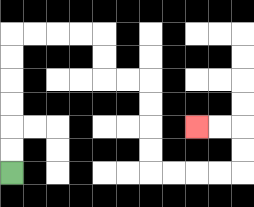{'start': '[0, 7]', 'end': '[8, 5]', 'path_directions': 'U,U,U,U,U,U,R,R,R,R,D,D,R,R,D,D,D,D,R,R,R,R,U,U,L,L', 'path_coordinates': '[[0, 7], [0, 6], [0, 5], [0, 4], [0, 3], [0, 2], [0, 1], [1, 1], [2, 1], [3, 1], [4, 1], [4, 2], [4, 3], [5, 3], [6, 3], [6, 4], [6, 5], [6, 6], [6, 7], [7, 7], [8, 7], [9, 7], [10, 7], [10, 6], [10, 5], [9, 5], [8, 5]]'}